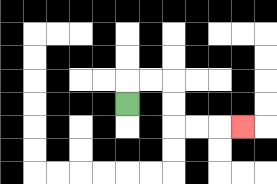{'start': '[5, 4]', 'end': '[10, 5]', 'path_directions': 'U,R,R,D,D,R,R,R', 'path_coordinates': '[[5, 4], [5, 3], [6, 3], [7, 3], [7, 4], [7, 5], [8, 5], [9, 5], [10, 5]]'}